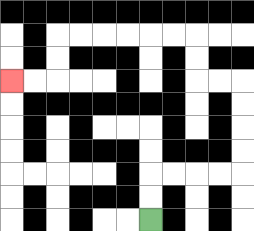{'start': '[6, 9]', 'end': '[0, 3]', 'path_directions': 'U,U,R,R,R,R,U,U,U,U,L,L,U,U,L,L,L,L,L,L,D,D,L,L', 'path_coordinates': '[[6, 9], [6, 8], [6, 7], [7, 7], [8, 7], [9, 7], [10, 7], [10, 6], [10, 5], [10, 4], [10, 3], [9, 3], [8, 3], [8, 2], [8, 1], [7, 1], [6, 1], [5, 1], [4, 1], [3, 1], [2, 1], [2, 2], [2, 3], [1, 3], [0, 3]]'}